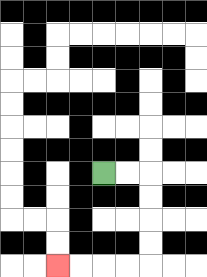{'start': '[4, 7]', 'end': '[2, 11]', 'path_directions': 'R,R,D,D,D,D,L,L,L,L', 'path_coordinates': '[[4, 7], [5, 7], [6, 7], [6, 8], [6, 9], [6, 10], [6, 11], [5, 11], [4, 11], [3, 11], [2, 11]]'}